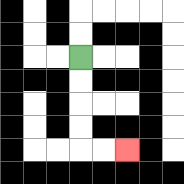{'start': '[3, 2]', 'end': '[5, 6]', 'path_directions': 'D,D,D,D,R,R', 'path_coordinates': '[[3, 2], [3, 3], [3, 4], [3, 5], [3, 6], [4, 6], [5, 6]]'}